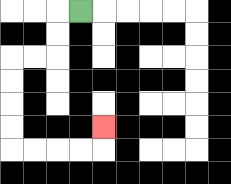{'start': '[3, 0]', 'end': '[4, 5]', 'path_directions': 'L,D,D,L,L,D,D,D,D,R,R,R,R,U', 'path_coordinates': '[[3, 0], [2, 0], [2, 1], [2, 2], [1, 2], [0, 2], [0, 3], [0, 4], [0, 5], [0, 6], [1, 6], [2, 6], [3, 6], [4, 6], [4, 5]]'}